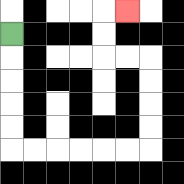{'start': '[0, 1]', 'end': '[5, 0]', 'path_directions': 'D,D,D,D,D,R,R,R,R,R,R,U,U,U,U,L,L,U,U,R', 'path_coordinates': '[[0, 1], [0, 2], [0, 3], [0, 4], [0, 5], [0, 6], [1, 6], [2, 6], [3, 6], [4, 6], [5, 6], [6, 6], [6, 5], [6, 4], [6, 3], [6, 2], [5, 2], [4, 2], [4, 1], [4, 0], [5, 0]]'}